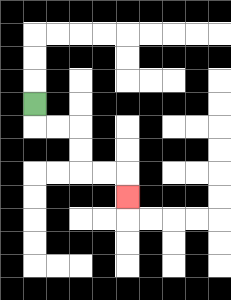{'start': '[1, 4]', 'end': '[5, 8]', 'path_directions': 'D,R,R,D,D,R,R,D', 'path_coordinates': '[[1, 4], [1, 5], [2, 5], [3, 5], [3, 6], [3, 7], [4, 7], [5, 7], [5, 8]]'}